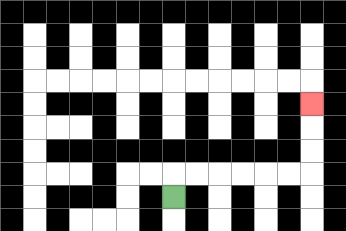{'start': '[7, 8]', 'end': '[13, 4]', 'path_directions': 'U,R,R,R,R,R,R,U,U,U', 'path_coordinates': '[[7, 8], [7, 7], [8, 7], [9, 7], [10, 7], [11, 7], [12, 7], [13, 7], [13, 6], [13, 5], [13, 4]]'}